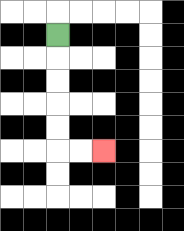{'start': '[2, 1]', 'end': '[4, 6]', 'path_directions': 'D,D,D,D,D,R,R', 'path_coordinates': '[[2, 1], [2, 2], [2, 3], [2, 4], [2, 5], [2, 6], [3, 6], [4, 6]]'}